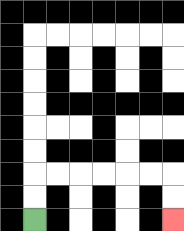{'start': '[1, 9]', 'end': '[7, 9]', 'path_directions': 'U,U,R,R,R,R,R,R,D,D', 'path_coordinates': '[[1, 9], [1, 8], [1, 7], [2, 7], [3, 7], [4, 7], [5, 7], [6, 7], [7, 7], [7, 8], [7, 9]]'}